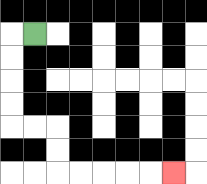{'start': '[1, 1]', 'end': '[7, 7]', 'path_directions': 'L,D,D,D,D,R,R,D,D,R,R,R,R,R', 'path_coordinates': '[[1, 1], [0, 1], [0, 2], [0, 3], [0, 4], [0, 5], [1, 5], [2, 5], [2, 6], [2, 7], [3, 7], [4, 7], [5, 7], [6, 7], [7, 7]]'}